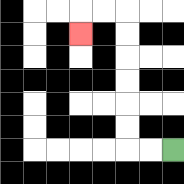{'start': '[7, 6]', 'end': '[3, 1]', 'path_directions': 'L,L,U,U,U,U,U,U,L,L,D', 'path_coordinates': '[[7, 6], [6, 6], [5, 6], [5, 5], [5, 4], [5, 3], [5, 2], [5, 1], [5, 0], [4, 0], [3, 0], [3, 1]]'}